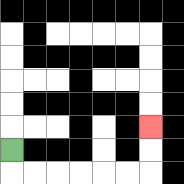{'start': '[0, 6]', 'end': '[6, 5]', 'path_directions': 'D,R,R,R,R,R,R,U,U', 'path_coordinates': '[[0, 6], [0, 7], [1, 7], [2, 7], [3, 7], [4, 7], [5, 7], [6, 7], [6, 6], [6, 5]]'}